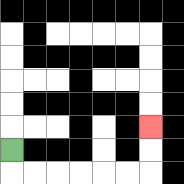{'start': '[0, 6]', 'end': '[6, 5]', 'path_directions': 'D,R,R,R,R,R,R,U,U', 'path_coordinates': '[[0, 6], [0, 7], [1, 7], [2, 7], [3, 7], [4, 7], [5, 7], [6, 7], [6, 6], [6, 5]]'}